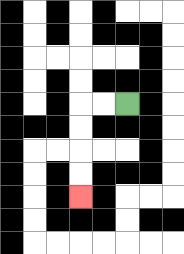{'start': '[5, 4]', 'end': '[3, 8]', 'path_directions': 'L,L,D,D,D,D', 'path_coordinates': '[[5, 4], [4, 4], [3, 4], [3, 5], [3, 6], [3, 7], [3, 8]]'}